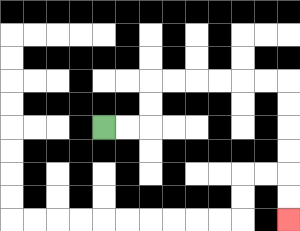{'start': '[4, 5]', 'end': '[12, 9]', 'path_directions': 'R,R,U,U,R,R,R,R,R,R,D,D,D,D,D,D', 'path_coordinates': '[[4, 5], [5, 5], [6, 5], [6, 4], [6, 3], [7, 3], [8, 3], [9, 3], [10, 3], [11, 3], [12, 3], [12, 4], [12, 5], [12, 6], [12, 7], [12, 8], [12, 9]]'}